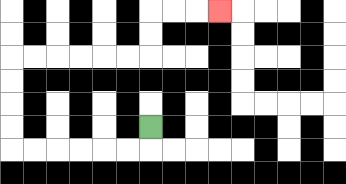{'start': '[6, 5]', 'end': '[9, 0]', 'path_directions': 'D,L,L,L,L,L,L,U,U,U,U,R,R,R,R,R,R,U,U,R,R,R', 'path_coordinates': '[[6, 5], [6, 6], [5, 6], [4, 6], [3, 6], [2, 6], [1, 6], [0, 6], [0, 5], [0, 4], [0, 3], [0, 2], [1, 2], [2, 2], [3, 2], [4, 2], [5, 2], [6, 2], [6, 1], [6, 0], [7, 0], [8, 0], [9, 0]]'}